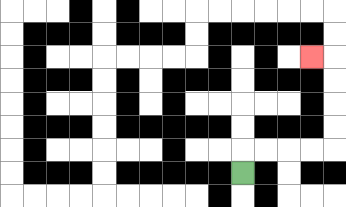{'start': '[10, 7]', 'end': '[13, 2]', 'path_directions': 'U,R,R,R,R,U,U,U,U,L', 'path_coordinates': '[[10, 7], [10, 6], [11, 6], [12, 6], [13, 6], [14, 6], [14, 5], [14, 4], [14, 3], [14, 2], [13, 2]]'}